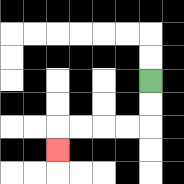{'start': '[6, 3]', 'end': '[2, 6]', 'path_directions': 'D,D,L,L,L,L,D', 'path_coordinates': '[[6, 3], [6, 4], [6, 5], [5, 5], [4, 5], [3, 5], [2, 5], [2, 6]]'}